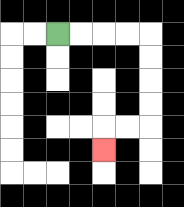{'start': '[2, 1]', 'end': '[4, 6]', 'path_directions': 'R,R,R,R,D,D,D,D,L,L,D', 'path_coordinates': '[[2, 1], [3, 1], [4, 1], [5, 1], [6, 1], [6, 2], [6, 3], [6, 4], [6, 5], [5, 5], [4, 5], [4, 6]]'}